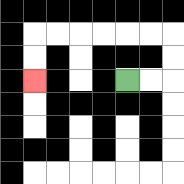{'start': '[5, 3]', 'end': '[1, 3]', 'path_directions': 'R,R,U,U,L,L,L,L,L,L,D,D', 'path_coordinates': '[[5, 3], [6, 3], [7, 3], [7, 2], [7, 1], [6, 1], [5, 1], [4, 1], [3, 1], [2, 1], [1, 1], [1, 2], [1, 3]]'}